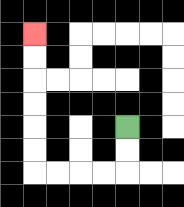{'start': '[5, 5]', 'end': '[1, 1]', 'path_directions': 'D,D,L,L,L,L,U,U,U,U,U,U', 'path_coordinates': '[[5, 5], [5, 6], [5, 7], [4, 7], [3, 7], [2, 7], [1, 7], [1, 6], [1, 5], [1, 4], [1, 3], [1, 2], [1, 1]]'}